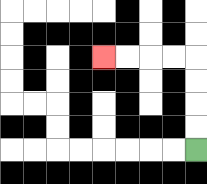{'start': '[8, 6]', 'end': '[4, 2]', 'path_directions': 'U,U,U,U,L,L,L,L', 'path_coordinates': '[[8, 6], [8, 5], [8, 4], [8, 3], [8, 2], [7, 2], [6, 2], [5, 2], [4, 2]]'}